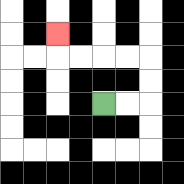{'start': '[4, 4]', 'end': '[2, 1]', 'path_directions': 'R,R,U,U,L,L,L,L,U', 'path_coordinates': '[[4, 4], [5, 4], [6, 4], [6, 3], [6, 2], [5, 2], [4, 2], [3, 2], [2, 2], [2, 1]]'}